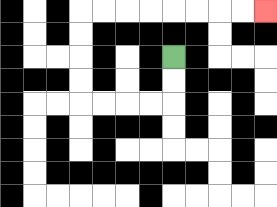{'start': '[7, 2]', 'end': '[11, 0]', 'path_directions': 'D,D,L,L,L,L,U,U,U,U,R,R,R,R,R,R,R,R', 'path_coordinates': '[[7, 2], [7, 3], [7, 4], [6, 4], [5, 4], [4, 4], [3, 4], [3, 3], [3, 2], [3, 1], [3, 0], [4, 0], [5, 0], [6, 0], [7, 0], [8, 0], [9, 0], [10, 0], [11, 0]]'}